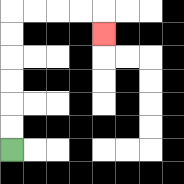{'start': '[0, 6]', 'end': '[4, 1]', 'path_directions': 'U,U,U,U,U,U,R,R,R,R,D', 'path_coordinates': '[[0, 6], [0, 5], [0, 4], [0, 3], [0, 2], [0, 1], [0, 0], [1, 0], [2, 0], [3, 0], [4, 0], [4, 1]]'}